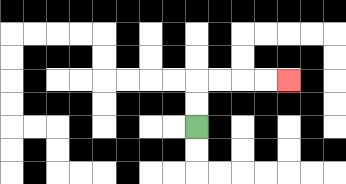{'start': '[8, 5]', 'end': '[12, 3]', 'path_directions': 'U,U,R,R,R,R', 'path_coordinates': '[[8, 5], [8, 4], [8, 3], [9, 3], [10, 3], [11, 3], [12, 3]]'}